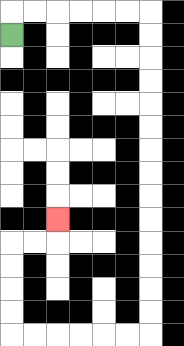{'start': '[0, 1]', 'end': '[2, 9]', 'path_directions': 'U,R,R,R,R,R,R,D,D,D,D,D,D,D,D,D,D,D,D,D,D,L,L,L,L,L,L,U,U,U,U,R,R,U', 'path_coordinates': '[[0, 1], [0, 0], [1, 0], [2, 0], [3, 0], [4, 0], [5, 0], [6, 0], [6, 1], [6, 2], [6, 3], [6, 4], [6, 5], [6, 6], [6, 7], [6, 8], [6, 9], [6, 10], [6, 11], [6, 12], [6, 13], [6, 14], [5, 14], [4, 14], [3, 14], [2, 14], [1, 14], [0, 14], [0, 13], [0, 12], [0, 11], [0, 10], [1, 10], [2, 10], [2, 9]]'}